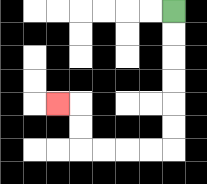{'start': '[7, 0]', 'end': '[2, 4]', 'path_directions': 'D,D,D,D,D,D,L,L,L,L,U,U,L', 'path_coordinates': '[[7, 0], [7, 1], [7, 2], [7, 3], [7, 4], [7, 5], [7, 6], [6, 6], [5, 6], [4, 6], [3, 6], [3, 5], [3, 4], [2, 4]]'}